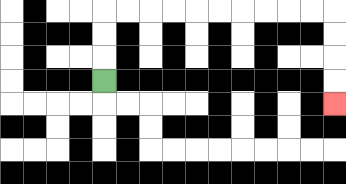{'start': '[4, 3]', 'end': '[14, 4]', 'path_directions': 'U,U,U,R,R,R,R,R,R,R,R,R,R,D,D,D,D', 'path_coordinates': '[[4, 3], [4, 2], [4, 1], [4, 0], [5, 0], [6, 0], [7, 0], [8, 0], [9, 0], [10, 0], [11, 0], [12, 0], [13, 0], [14, 0], [14, 1], [14, 2], [14, 3], [14, 4]]'}